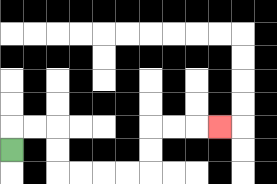{'start': '[0, 6]', 'end': '[9, 5]', 'path_directions': 'U,R,R,D,D,R,R,R,R,U,U,R,R,R', 'path_coordinates': '[[0, 6], [0, 5], [1, 5], [2, 5], [2, 6], [2, 7], [3, 7], [4, 7], [5, 7], [6, 7], [6, 6], [6, 5], [7, 5], [8, 5], [9, 5]]'}